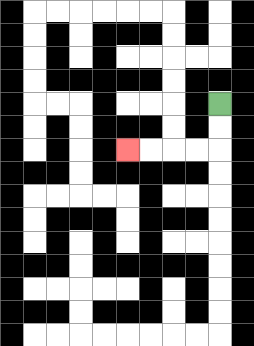{'start': '[9, 4]', 'end': '[5, 6]', 'path_directions': 'D,D,L,L,L,L', 'path_coordinates': '[[9, 4], [9, 5], [9, 6], [8, 6], [7, 6], [6, 6], [5, 6]]'}